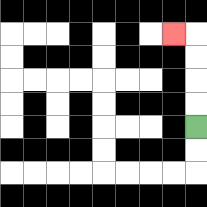{'start': '[8, 5]', 'end': '[7, 1]', 'path_directions': 'U,U,U,U,L', 'path_coordinates': '[[8, 5], [8, 4], [8, 3], [8, 2], [8, 1], [7, 1]]'}